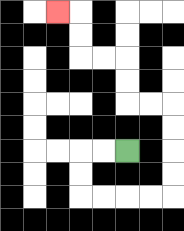{'start': '[5, 6]', 'end': '[2, 0]', 'path_directions': 'L,L,D,D,R,R,R,R,U,U,U,U,L,L,U,U,L,L,U,U,L', 'path_coordinates': '[[5, 6], [4, 6], [3, 6], [3, 7], [3, 8], [4, 8], [5, 8], [6, 8], [7, 8], [7, 7], [7, 6], [7, 5], [7, 4], [6, 4], [5, 4], [5, 3], [5, 2], [4, 2], [3, 2], [3, 1], [3, 0], [2, 0]]'}